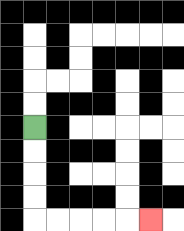{'start': '[1, 5]', 'end': '[6, 9]', 'path_directions': 'D,D,D,D,R,R,R,R,R', 'path_coordinates': '[[1, 5], [1, 6], [1, 7], [1, 8], [1, 9], [2, 9], [3, 9], [4, 9], [5, 9], [6, 9]]'}